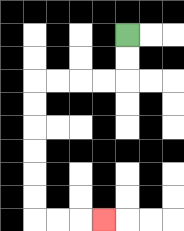{'start': '[5, 1]', 'end': '[4, 9]', 'path_directions': 'D,D,L,L,L,L,D,D,D,D,D,D,R,R,R', 'path_coordinates': '[[5, 1], [5, 2], [5, 3], [4, 3], [3, 3], [2, 3], [1, 3], [1, 4], [1, 5], [1, 6], [1, 7], [1, 8], [1, 9], [2, 9], [3, 9], [4, 9]]'}